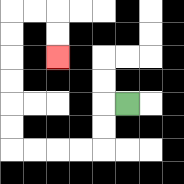{'start': '[5, 4]', 'end': '[2, 2]', 'path_directions': 'L,D,D,L,L,L,L,U,U,U,U,U,U,R,R,D,D', 'path_coordinates': '[[5, 4], [4, 4], [4, 5], [4, 6], [3, 6], [2, 6], [1, 6], [0, 6], [0, 5], [0, 4], [0, 3], [0, 2], [0, 1], [0, 0], [1, 0], [2, 0], [2, 1], [2, 2]]'}